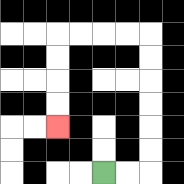{'start': '[4, 7]', 'end': '[2, 5]', 'path_directions': 'R,R,U,U,U,U,U,U,L,L,L,L,D,D,D,D', 'path_coordinates': '[[4, 7], [5, 7], [6, 7], [6, 6], [6, 5], [6, 4], [6, 3], [6, 2], [6, 1], [5, 1], [4, 1], [3, 1], [2, 1], [2, 2], [2, 3], [2, 4], [2, 5]]'}